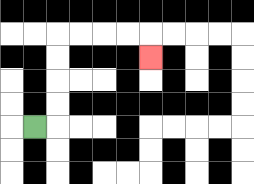{'start': '[1, 5]', 'end': '[6, 2]', 'path_directions': 'R,U,U,U,U,R,R,R,R,D', 'path_coordinates': '[[1, 5], [2, 5], [2, 4], [2, 3], [2, 2], [2, 1], [3, 1], [4, 1], [5, 1], [6, 1], [6, 2]]'}